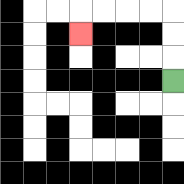{'start': '[7, 3]', 'end': '[3, 1]', 'path_directions': 'U,U,U,L,L,L,L,D', 'path_coordinates': '[[7, 3], [7, 2], [7, 1], [7, 0], [6, 0], [5, 0], [4, 0], [3, 0], [3, 1]]'}